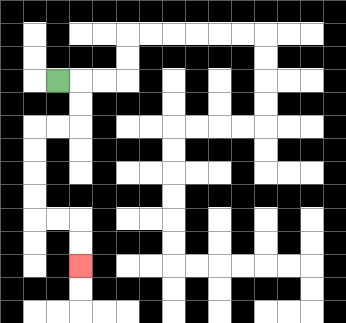{'start': '[2, 3]', 'end': '[3, 11]', 'path_directions': 'R,D,D,L,L,D,D,D,D,R,R,D,D', 'path_coordinates': '[[2, 3], [3, 3], [3, 4], [3, 5], [2, 5], [1, 5], [1, 6], [1, 7], [1, 8], [1, 9], [2, 9], [3, 9], [3, 10], [3, 11]]'}